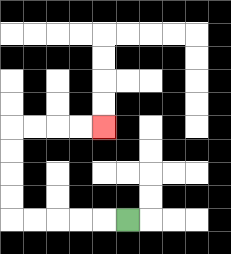{'start': '[5, 9]', 'end': '[4, 5]', 'path_directions': 'L,L,L,L,L,U,U,U,U,R,R,R,R', 'path_coordinates': '[[5, 9], [4, 9], [3, 9], [2, 9], [1, 9], [0, 9], [0, 8], [0, 7], [0, 6], [0, 5], [1, 5], [2, 5], [3, 5], [4, 5]]'}